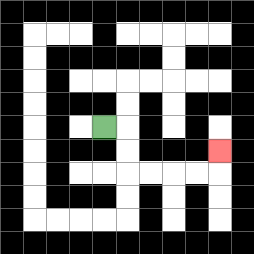{'start': '[4, 5]', 'end': '[9, 6]', 'path_directions': 'R,D,D,R,R,R,R,U', 'path_coordinates': '[[4, 5], [5, 5], [5, 6], [5, 7], [6, 7], [7, 7], [8, 7], [9, 7], [9, 6]]'}